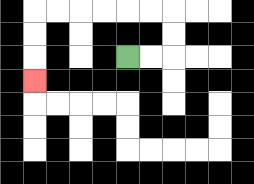{'start': '[5, 2]', 'end': '[1, 3]', 'path_directions': 'R,R,U,U,L,L,L,L,L,L,D,D,D', 'path_coordinates': '[[5, 2], [6, 2], [7, 2], [7, 1], [7, 0], [6, 0], [5, 0], [4, 0], [3, 0], [2, 0], [1, 0], [1, 1], [1, 2], [1, 3]]'}